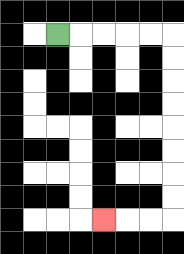{'start': '[2, 1]', 'end': '[4, 9]', 'path_directions': 'R,R,R,R,R,D,D,D,D,D,D,D,D,L,L,L', 'path_coordinates': '[[2, 1], [3, 1], [4, 1], [5, 1], [6, 1], [7, 1], [7, 2], [7, 3], [7, 4], [7, 5], [7, 6], [7, 7], [7, 8], [7, 9], [6, 9], [5, 9], [4, 9]]'}